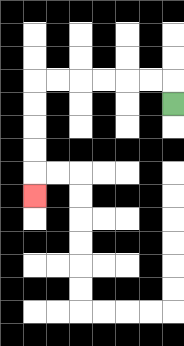{'start': '[7, 4]', 'end': '[1, 8]', 'path_directions': 'U,L,L,L,L,L,L,D,D,D,D,D', 'path_coordinates': '[[7, 4], [7, 3], [6, 3], [5, 3], [4, 3], [3, 3], [2, 3], [1, 3], [1, 4], [1, 5], [1, 6], [1, 7], [1, 8]]'}